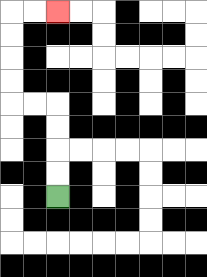{'start': '[2, 8]', 'end': '[2, 0]', 'path_directions': 'U,U,U,U,L,L,U,U,U,U,R,R', 'path_coordinates': '[[2, 8], [2, 7], [2, 6], [2, 5], [2, 4], [1, 4], [0, 4], [0, 3], [0, 2], [0, 1], [0, 0], [1, 0], [2, 0]]'}